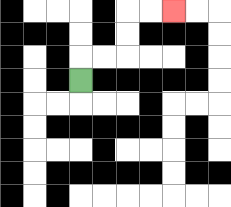{'start': '[3, 3]', 'end': '[7, 0]', 'path_directions': 'U,R,R,U,U,R,R', 'path_coordinates': '[[3, 3], [3, 2], [4, 2], [5, 2], [5, 1], [5, 0], [6, 0], [7, 0]]'}